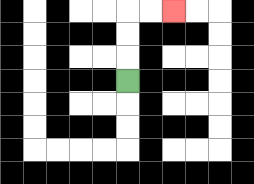{'start': '[5, 3]', 'end': '[7, 0]', 'path_directions': 'U,U,U,R,R', 'path_coordinates': '[[5, 3], [5, 2], [5, 1], [5, 0], [6, 0], [7, 0]]'}